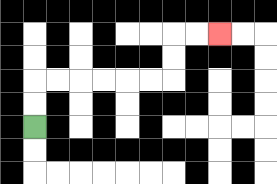{'start': '[1, 5]', 'end': '[9, 1]', 'path_directions': 'U,U,R,R,R,R,R,R,U,U,R,R', 'path_coordinates': '[[1, 5], [1, 4], [1, 3], [2, 3], [3, 3], [4, 3], [5, 3], [6, 3], [7, 3], [7, 2], [7, 1], [8, 1], [9, 1]]'}